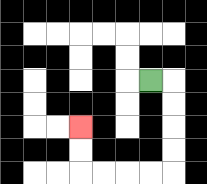{'start': '[6, 3]', 'end': '[3, 5]', 'path_directions': 'R,D,D,D,D,L,L,L,L,U,U', 'path_coordinates': '[[6, 3], [7, 3], [7, 4], [7, 5], [7, 6], [7, 7], [6, 7], [5, 7], [4, 7], [3, 7], [3, 6], [3, 5]]'}